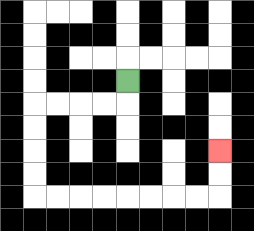{'start': '[5, 3]', 'end': '[9, 6]', 'path_directions': 'D,L,L,L,L,D,D,D,D,R,R,R,R,R,R,R,R,U,U', 'path_coordinates': '[[5, 3], [5, 4], [4, 4], [3, 4], [2, 4], [1, 4], [1, 5], [1, 6], [1, 7], [1, 8], [2, 8], [3, 8], [4, 8], [5, 8], [6, 8], [7, 8], [8, 8], [9, 8], [9, 7], [9, 6]]'}